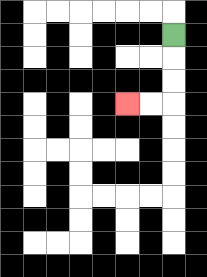{'start': '[7, 1]', 'end': '[5, 4]', 'path_directions': 'D,D,D,L,L', 'path_coordinates': '[[7, 1], [7, 2], [7, 3], [7, 4], [6, 4], [5, 4]]'}